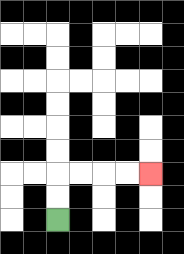{'start': '[2, 9]', 'end': '[6, 7]', 'path_directions': 'U,U,R,R,R,R', 'path_coordinates': '[[2, 9], [2, 8], [2, 7], [3, 7], [4, 7], [5, 7], [6, 7]]'}